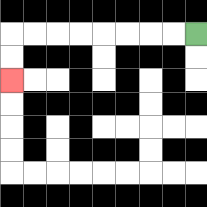{'start': '[8, 1]', 'end': '[0, 3]', 'path_directions': 'L,L,L,L,L,L,L,L,D,D', 'path_coordinates': '[[8, 1], [7, 1], [6, 1], [5, 1], [4, 1], [3, 1], [2, 1], [1, 1], [0, 1], [0, 2], [0, 3]]'}